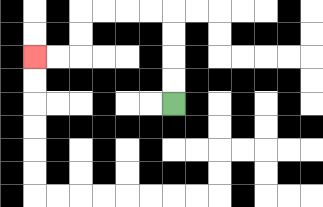{'start': '[7, 4]', 'end': '[1, 2]', 'path_directions': 'U,U,U,U,L,L,L,L,D,D,L,L', 'path_coordinates': '[[7, 4], [7, 3], [7, 2], [7, 1], [7, 0], [6, 0], [5, 0], [4, 0], [3, 0], [3, 1], [3, 2], [2, 2], [1, 2]]'}